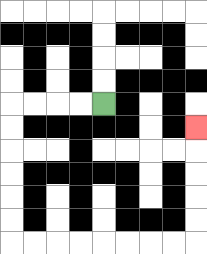{'start': '[4, 4]', 'end': '[8, 5]', 'path_directions': 'L,L,L,L,D,D,D,D,D,D,R,R,R,R,R,R,R,R,U,U,U,U,U', 'path_coordinates': '[[4, 4], [3, 4], [2, 4], [1, 4], [0, 4], [0, 5], [0, 6], [0, 7], [0, 8], [0, 9], [0, 10], [1, 10], [2, 10], [3, 10], [4, 10], [5, 10], [6, 10], [7, 10], [8, 10], [8, 9], [8, 8], [8, 7], [8, 6], [8, 5]]'}